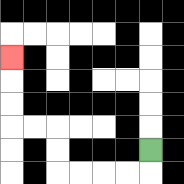{'start': '[6, 6]', 'end': '[0, 2]', 'path_directions': 'D,L,L,L,L,U,U,L,L,U,U,U', 'path_coordinates': '[[6, 6], [6, 7], [5, 7], [4, 7], [3, 7], [2, 7], [2, 6], [2, 5], [1, 5], [0, 5], [0, 4], [0, 3], [0, 2]]'}